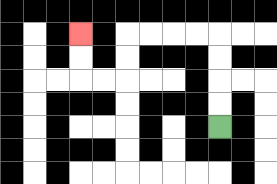{'start': '[9, 5]', 'end': '[3, 1]', 'path_directions': 'U,U,U,U,L,L,L,L,D,D,L,L,U,U', 'path_coordinates': '[[9, 5], [9, 4], [9, 3], [9, 2], [9, 1], [8, 1], [7, 1], [6, 1], [5, 1], [5, 2], [5, 3], [4, 3], [3, 3], [3, 2], [3, 1]]'}